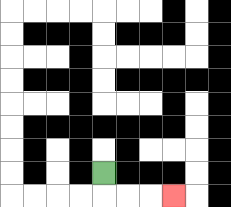{'start': '[4, 7]', 'end': '[7, 8]', 'path_directions': 'D,R,R,R', 'path_coordinates': '[[4, 7], [4, 8], [5, 8], [6, 8], [7, 8]]'}